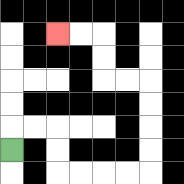{'start': '[0, 6]', 'end': '[2, 1]', 'path_directions': 'U,R,R,D,D,R,R,R,R,U,U,U,U,L,L,U,U,L,L', 'path_coordinates': '[[0, 6], [0, 5], [1, 5], [2, 5], [2, 6], [2, 7], [3, 7], [4, 7], [5, 7], [6, 7], [6, 6], [6, 5], [6, 4], [6, 3], [5, 3], [4, 3], [4, 2], [4, 1], [3, 1], [2, 1]]'}